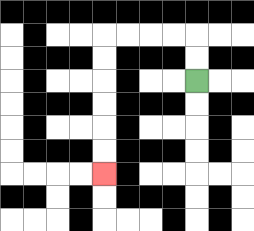{'start': '[8, 3]', 'end': '[4, 7]', 'path_directions': 'U,U,L,L,L,L,D,D,D,D,D,D', 'path_coordinates': '[[8, 3], [8, 2], [8, 1], [7, 1], [6, 1], [5, 1], [4, 1], [4, 2], [4, 3], [4, 4], [4, 5], [4, 6], [4, 7]]'}